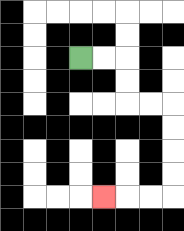{'start': '[3, 2]', 'end': '[4, 8]', 'path_directions': 'R,R,D,D,R,R,D,D,D,D,L,L,L', 'path_coordinates': '[[3, 2], [4, 2], [5, 2], [5, 3], [5, 4], [6, 4], [7, 4], [7, 5], [7, 6], [7, 7], [7, 8], [6, 8], [5, 8], [4, 8]]'}